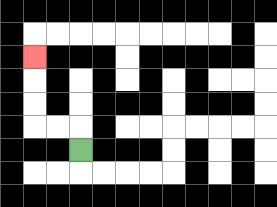{'start': '[3, 6]', 'end': '[1, 2]', 'path_directions': 'U,L,L,U,U,U', 'path_coordinates': '[[3, 6], [3, 5], [2, 5], [1, 5], [1, 4], [1, 3], [1, 2]]'}